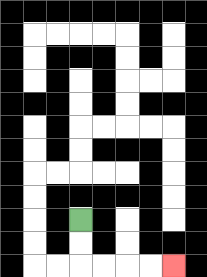{'start': '[3, 9]', 'end': '[7, 11]', 'path_directions': 'D,D,R,R,R,R', 'path_coordinates': '[[3, 9], [3, 10], [3, 11], [4, 11], [5, 11], [6, 11], [7, 11]]'}